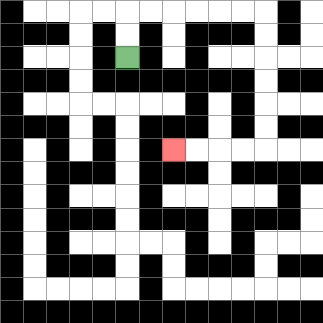{'start': '[5, 2]', 'end': '[7, 6]', 'path_directions': 'U,U,R,R,R,R,R,R,D,D,D,D,D,D,L,L,L,L', 'path_coordinates': '[[5, 2], [5, 1], [5, 0], [6, 0], [7, 0], [8, 0], [9, 0], [10, 0], [11, 0], [11, 1], [11, 2], [11, 3], [11, 4], [11, 5], [11, 6], [10, 6], [9, 6], [8, 6], [7, 6]]'}